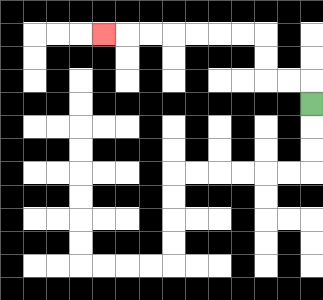{'start': '[13, 4]', 'end': '[4, 1]', 'path_directions': 'U,L,L,U,U,L,L,L,L,L,L,L', 'path_coordinates': '[[13, 4], [13, 3], [12, 3], [11, 3], [11, 2], [11, 1], [10, 1], [9, 1], [8, 1], [7, 1], [6, 1], [5, 1], [4, 1]]'}